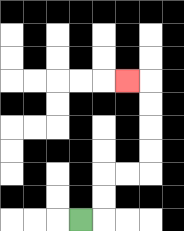{'start': '[3, 9]', 'end': '[5, 3]', 'path_directions': 'R,U,U,R,R,U,U,U,U,L', 'path_coordinates': '[[3, 9], [4, 9], [4, 8], [4, 7], [5, 7], [6, 7], [6, 6], [6, 5], [6, 4], [6, 3], [5, 3]]'}